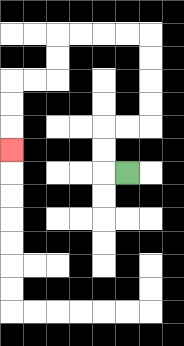{'start': '[5, 7]', 'end': '[0, 6]', 'path_directions': 'L,U,U,R,R,U,U,U,U,L,L,L,L,D,D,L,L,D,D,D', 'path_coordinates': '[[5, 7], [4, 7], [4, 6], [4, 5], [5, 5], [6, 5], [6, 4], [6, 3], [6, 2], [6, 1], [5, 1], [4, 1], [3, 1], [2, 1], [2, 2], [2, 3], [1, 3], [0, 3], [0, 4], [0, 5], [0, 6]]'}